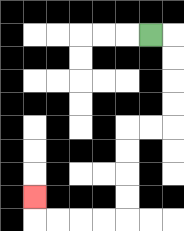{'start': '[6, 1]', 'end': '[1, 8]', 'path_directions': 'R,D,D,D,D,L,L,D,D,D,D,L,L,L,L,U', 'path_coordinates': '[[6, 1], [7, 1], [7, 2], [7, 3], [7, 4], [7, 5], [6, 5], [5, 5], [5, 6], [5, 7], [5, 8], [5, 9], [4, 9], [3, 9], [2, 9], [1, 9], [1, 8]]'}